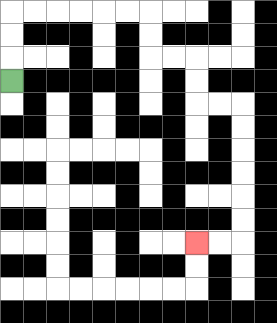{'start': '[0, 3]', 'end': '[8, 10]', 'path_directions': 'U,U,U,R,R,R,R,R,R,D,D,R,R,D,D,R,R,D,D,D,D,D,D,L,L', 'path_coordinates': '[[0, 3], [0, 2], [0, 1], [0, 0], [1, 0], [2, 0], [3, 0], [4, 0], [5, 0], [6, 0], [6, 1], [6, 2], [7, 2], [8, 2], [8, 3], [8, 4], [9, 4], [10, 4], [10, 5], [10, 6], [10, 7], [10, 8], [10, 9], [10, 10], [9, 10], [8, 10]]'}